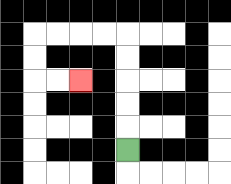{'start': '[5, 6]', 'end': '[3, 3]', 'path_directions': 'U,U,U,U,U,L,L,L,L,D,D,R,R', 'path_coordinates': '[[5, 6], [5, 5], [5, 4], [5, 3], [5, 2], [5, 1], [4, 1], [3, 1], [2, 1], [1, 1], [1, 2], [1, 3], [2, 3], [3, 3]]'}